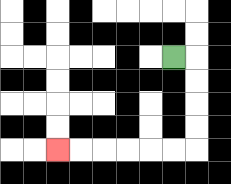{'start': '[7, 2]', 'end': '[2, 6]', 'path_directions': 'R,D,D,D,D,L,L,L,L,L,L', 'path_coordinates': '[[7, 2], [8, 2], [8, 3], [8, 4], [8, 5], [8, 6], [7, 6], [6, 6], [5, 6], [4, 6], [3, 6], [2, 6]]'}